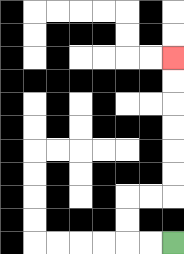{'start': '[7, 10]', 'end': '[7, 2]', 'path_directions': 'L,L,U,U,R,R,U,U,U,U,U,U', 'path_coordinates': '[[7, 10], [6, 10], [5, 10], [5, 9], [5, 8], [6, 8], [7, 8], [7, 7], [7, 6], [7, 5], [7, 4], [7, 3], [7, 2]]'}